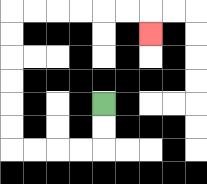{'start': '[4, 4]', 'end': '[6, 1]', 'path_directions': 'D,D,L,L,L,L,U,U,U,U,U,U,R,R,R,R,R,R,D', 'path_coordinates': '[[4, 4], [4, 5], [4, 6], [3, 6], [2, 6], [1, 6], [0, 6], [0, 5], [0, 4], [0, 3], [0, 2], [0, 1], [0, 0], [1, 0], [2, 0], [3, 0], [4, 0], [5, 0], [6, 0], [6, 1]]'}